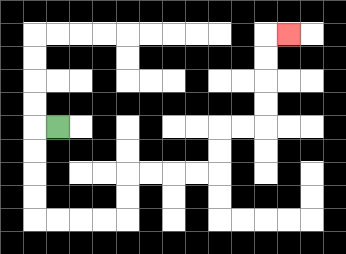{'start': '[2, 5]', 'end': '[12, 1]', 'path_directions': 'L,D,D,D,D,R,R,R,R,U,U,R,R,R,R,U,U,R,R,U,U,U,U,R', 'path_coordinates': '[[2, 5], [1, 5], [1, 6], [1, 7], [1, 8], [1, 9], [2, 9], [3, 9], [4, 9], [5, 9], [5, 8], [5, 7], [6, 7], [7, 7], [8, 7], [9, 7], [9, 6], [9, 5], [10, 5], [11, 5], [11, 4], [11, 3], [11, 2], [11, 1], [12, 1]]'}